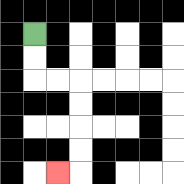{'start': '[1, 1]', 'end': '[2, 7]', 'path_directions': 'D,D,R,R,D,D,D,D,L', 'path_coordinates': '[[1, 1], [1, 2], [1, 3], [2, 3], [3, 3], [3, 4], [3, 5], [3, 6], [3, 7], [2, 7]]'}